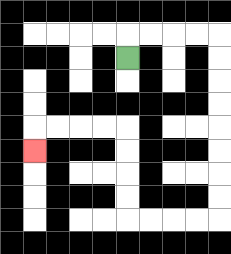{'start': '[5, 2]', 'end': '[1, 6]', 'path_directions': 'U,R,R,R,R,D,D,D,D,D,D,D,D,L,L,L,L,U,U,U,U,L,L,L,L,D', 'path_coordinates': '[[5, 2], [5, 1], [6, 1], [7, 1], [8, 1], [9, 1], [9, 2], [9, 3], [9, 4], [9, 5], [9, 6], [9, 7], [9, 8], [9, 9], [8, 9], [7, 9], [6, 9], [5, 9], [5, 8], [5, 7], [5, 6], [5, 5], [4, 5], [3, 5], [2, 5], [1, 5], [1, 6]]'}